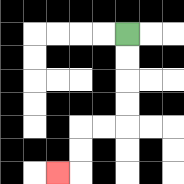{'start': '[5, 1]', 'end': '[2, 7]', 'path_directions': 'D,D,D,D,L,L,D,D,L', 'path_coordinates': '[[5, 1], [5, 2], [5, 3], [5, 4], [5, 5], [4, 5], [3, 5], [3, 6], [3, 7], [2, 7]]'}